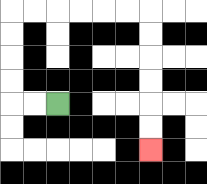{'start': '[2, 4]', 'end': '[6, 6]', 'path_directions': 'L,L,U,U,U,U,R,R,R,R,R,R,D,D,D,D,D,D', 'path_coordinates': '[[2, 4], [1, 4], [0, 4], [0, 3], [0, 2], [0, 1], [0, 0], [1, 0], [2, 0], [3, 0], [4, 0], [5, 0], [6, 0], [6, 1], [6, 2], [6, 3], [6, 4], [6, 5], [6, 6]]'}